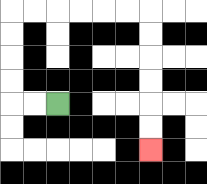{'start': '[2, 4]', 'end': '[6, 6]', 'path_directions': 'L,L,U,U,U,U,R,R,R,R,R,R,D,D,D,D,D,D', 'path_coordinates': '[[2, 4], [1, 4], [0, 4], [0, 3], [0, 2], [0, 1], [0, 0], [1, 0], [2, 0], [3, 0], [4, 0], [5, 0], [6, 0], [6, 1], [6, 2], [6, 3], [6, 4], [6, 5], [6, 6]]'}